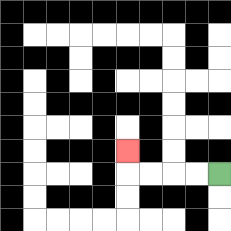{'start': '[9, 7]', 'end': '[5, 6]', 'path_directions': 'L,L,L,L,U', 'path_coordinates': '[[9, 7], [8, 7], [7, 7], [6, 7], [5, 7], [5, 6]]'}